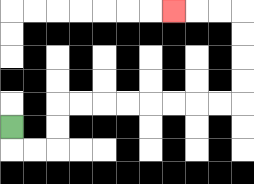{'start': '[0, 5]', 'end': '[7, 0]', 'path_directions': 'D,R,R,U,U,R,R,R,R,R,R,R,R,U,U,U,U,L,L,L', 'path_coordinates': '[[0, 5], [0, 6], [1, 6], [2, 6], [2, 5], [2, 4], [3, 4], [4, 4], [5, 4], [6, 4], [7, 4], [8, 4], [9, 4], [10, 4], [10, 3], [10, 2], [10, 1], [10, 0], [9, 0], [8, 0], [7, 0]]'}